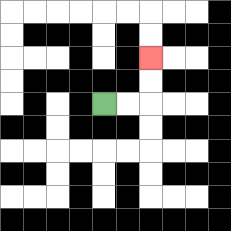{'start': '[4, 4]', 'end': '[6, 2]', 'path_directions': 'R,R,U,U', 'path_coordinates': '[[4, 4], [5, 4], [6, 4], [6, 3], [6, 2]]'}